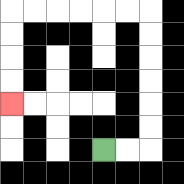{'start': '[4, 6]', 'end': '[0, 4]', 'path_directions': 'R,R,U,U,U,U,U,U,L,L,L,L,L,L,D,D,D,D', 'path_coordinates': '[[4, 6], [5, 6], [6, 6], [6, 5], [6, 4], [6, 3], [6, 2], [6, 1], [6, 0], [5, 0], [4, 0], [3, 0], [2, 0], [1, 0], [0, 0], [0, 1], [0, 2], [0, 3], [0, 4]]'}